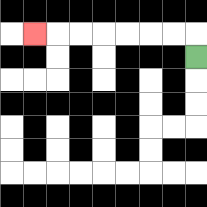{'start': '[8, 2]', 'end': '[1, 1]', 'path_directions': 'U,L,L,L,L,L,L,L', 'path_coordinates': '[[8, 2], [8, 1], [7, 1], [6, 1], [5, 1], [4, 1], [3, 1], [2, 1], [1, 1]]'}